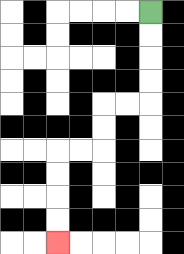{'start': '[6, 0]', 'end': '[2, 10]', 'path_directions': 'D,D,D,D,L,L,D,D,L,L,D,D,D,D', 'path_coordinates': '[[6, 0], [6, 1], [6, 2], [6, 3], [6, 4], [5, 4], [4, 4], [4, 5], [4, 6], [3, 6], [2, 6], [2, 7], [2, 8], [2, 9], [2, 10]]'}